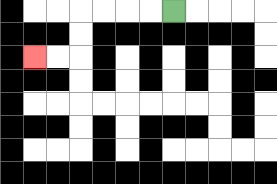{'start': '[7, 0]', 'end': '[1, 2]', 'path_directions': 'L,L,L,L,D,D,L,L', 'path_coordinates': '[[7, 0], [6, 0], [5, 0], [4, 0], [3, 0], [3, 1], [3, 2], [2, 2], [1, 2]]'}